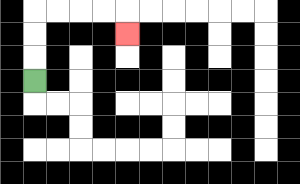{'start': '[1, 3]', 'end': '[5, 1]', 'path_directions': 'U,U,U,R,R,R,R,D', 'path_coordinates': '[[1, 3], [1, 2], [1, 1], [1, 0], [2, 0], [3, 0], [4, 0], [5, 0], [5, 1]]'}